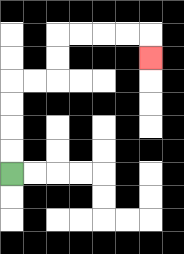{'start': '[0, 7]', 'end': '[6, 2]', 'path_directions': 'U,U,U,U,R,R,U,U,R,R,R,R,D', 'path_coordinates': '[[0, 7], [0, 6], [0, 5], [0, 4], [0, 3], [1, 3], [2, 3], [2, 2], [2, 1], [3, 1], [4, 1], [5, 1], [6, 1], [6, 2]]'}